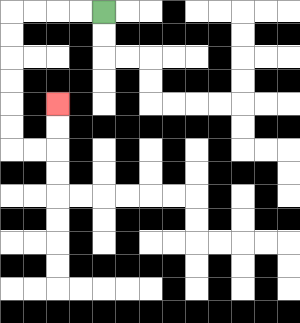{'start': '[4, 0]', 'end': '[2, 4]', 'path_directions': 'L,L,L,L,D,D,D,D,D,D,R,R,U,U', 'path_coordinates': '[[4, 0], [3, 0], [2, 0], [1, 0], [0, 0], [0, 1], [0, 2], [0, 3], [0, 4], [0, 5], [0, 6], [1, 6], [2, 6], [2, 5], [2, 4]]'}